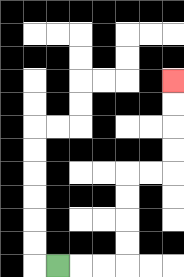{'start': '[2, 11]', 'end': '[7, 3]', 'path_directions': 'R,R,R,U,U,U,U,R,R,U,U,U,U', 'path_coordinates': '[[2, 11], [3, 11], [4, 11], [5, 11], [5, 10], [5, 9], [5, 8], [5, 7], [6, 7], [7, 7], [7, 6], [7, 5], [7, 4], [7, 3]]'}